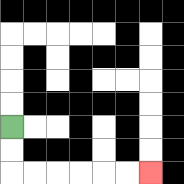{'start': '[0, 5]', 'end': '[6, 7]', 'path_directions': 'D,D,R,R,R,R,R,R', 'path_coordinates': '[[0, 5], [0, 6], [0, 7], [1, 7], [2, 7], [3, 7], [4, 7], [5, 7], [6, 7]]'}